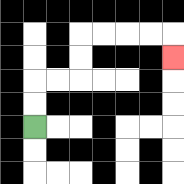{'start': '[1, 5]', 'end': '[7, 2]', 'path_directions': 'U,U,R,R,U,U,R,R,R,R,D', 'path_coordinates': '[[1, 5], [1, 4], [1, 3], [2, 3], [3, 3], [3, 2], [3, 1], [4, 1], [5, 1], [6, 1], [7, 1], [7, 2]]'}